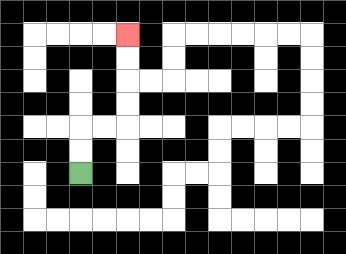{'start': '[3, 7]', 'end': '[5, 1]', 'path_directions': 'U,U,R,R,U,U,U,U', 'path_coordinates': '[[3, 7], [3, 6], [3, 5], [4, 5], [5, 5], [5, 4], [5, 3], [5, 2], [5, 1]]'}